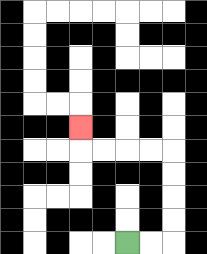{'start': '[5, 10]', 'end': '[3, 5]', 'path_directions': 'R,R,U,U,U,U,L,L,L,L,U', 'path_coordinates': '[[5, 10], [6, 10], [7, 10], [7, 9], [7, 8], [7, 7], [7, 6], [6, 6], [5, 6], [4, 6], [3, 6], [3, 5]]'}